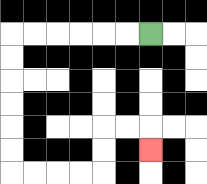{'start': '[6, 1]', 'end': '[6, 6]', 'path_directions': 'L,L,L,L,L,L,D,D,D,D,D,D,R,R,R,R,U,U,R,R,D', 'path_coordinates': '[[6, 1], [5, 1], [4, 1], [3, 1], [2, 1], [1, 1], [0, 1], [0, 2], [0, 3], [0, 4], [0, 5], [0, 6], [0, 7], [1, 7], [2, 7], [3, 7], [4, 7], [4, 6], [4, 5], [5, 5], [6, 5], [6, 6]]'}